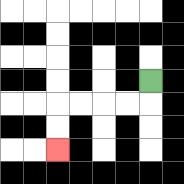{'start': '[6, 3]', 'end': '[2, 6]', 'path_directions': 'D,L,L,L,L,D,D', 'path_coordinates': '[[6, 3], [6, 4], [5, 4], [4, 4], [3, 4], [2, 4], [2, 5], [2, 6]]'}